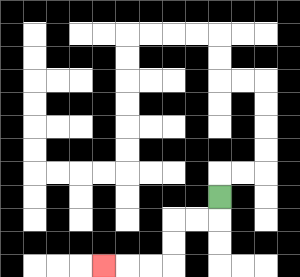{'start': '[9, 8]', 'end': '[4, 11]', 'path_directions': 'D,L,L,D,D,L,L,L', 'path_coordinates': '[[9, 8], [9, 9], [8, 9], [7, 9], [7, 10], [7, 11], [6, 11], [5, 11], [4, 11]]'}